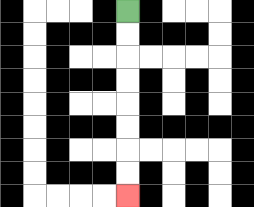{'start': '[5, 0]', 'end': '[5, 8]', 'path_directions': 'D,D,D,D,D,D,D,D', 'path_coordinates': '[[5, 0], [5, 1], [5, 2], [5, 3], [5, 4], [5, 5], [5, 6], [5, 7], [5, 8]]'}